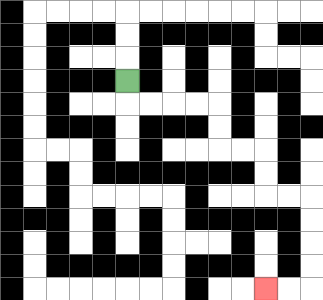{'start': '[5, 3]', 'end': '[11, 12]', 'path_directions': 'D,R,R,R,R,D,D,R,R,D,D,R,R,D,D,D,D,L,L', 'path_coordinates': '[[5, 3], [5, 4], [6, 4], [7, 4], [8, 4], [9, 4], [9, 5], [9, 6], [10, 6], [11, 6], [11, 7], [11, 8], [12, 8], [13, 8], [13, 9], [13, 10], [13, 11], [13, 12], [12, 12], [11, 12]]'}